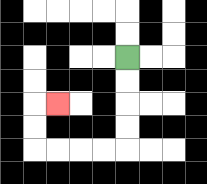{'start': '[5, 2]', 'end': '[2, 4]', 'path_directions': 'D,D,D,D,L,L,L,L,U,U,R', 'path_coordinates': '[[5, 2], [5, 3], [5, 4], [5, 5], [5, 6], [4, 6], [3, 6], [2, 6], [1, 6], [1, 5], [1, 4], [2, 4]]'}